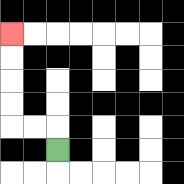{'start': '[2, 6]', 'end': '[0, 1]', 'path_directions': 'U,L,L,U,U,U,U', 'path_coordinates': '[[2, 6], [2, 5], [1, 5], [0, 5], [0, 4], [0, 3], [0, 2], [0, 1]]'}